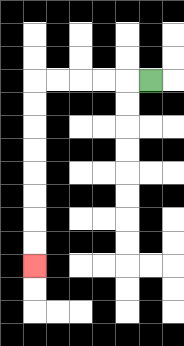{'start': '[6, 3]', 'end': '[1, 11]', 'path_directions': 'L,L,L,L,L,D,D,D,D,D,D,D,D', 'path_coordinates': '[[6, 3], [5, 3], [4, 3], [3, 3], [2, 3], [1, 3], [1, 4], [1, 5], [1, 6], [1, 7], [1, 8], [1, 9], [1, 10], [1, 11]]'}